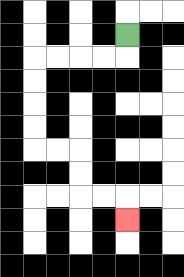{'start': '[5, 1]', 'end': '[5, 9]', 'path_directions': 'D,L,L,L,L,D,D,D,D,R,R,D,D,R,R,D', 'path_coordinates': '[[5, 1], [5, 2], [4, 2], [3, 2], [2, 2], [1, 2], [1, 3], [1, 4], [1, 5], [1, 6], [2, 6], [3, 6], [3, 7], [3, 8], [4, 8], [5, 8], [5, 9]]'}